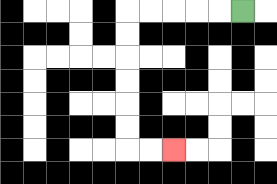{'start': '[10, 0]', 'end': '[7, 6]', 'path_directions': 'L,L,L,L,L,D,D,D,D,D,D,R,R', 'path_coordinates': '[[10, 0], [9, 0], [8, 0], [7, 0], [6, 0], [5, 0], [5, 1], [5, 2], [5, 3], [5, 4], [5, 5], [5, 6], [6, 6], [7, 6]]'}